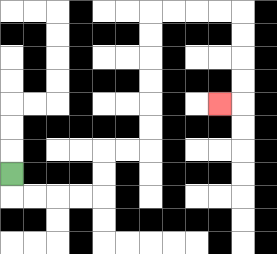{'start': '[0, 7]', 'end': '[9, 4]', 'path_directions': 'D,R,R,R,R,U,U,R,R,U,U,U,U,U,U,R,R,R,R,D,D,D,D,L', 'path_coordinates': '[[0, 7], [0, 8], [1, 8], [2, 8], [3, 8], [4, 8], [4, 7], [4, 6], [5, 6], [6, 6], [6, 5], [6, 4], [6, 3], [6, 2], [6, 1], [6, 0], [7, 0], [8, 0], [9, 0], [10, 0], [10, 1], [10, 2], [10, 3], [10, 4], [9, 4]]'}